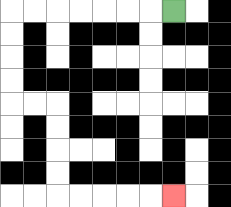{'start': '[7, 0]', 'end': '[7, 8]', 'path_directions': 'L,L,L,L,L,L,L,D,D,D,D,R,R,D,D,D,D,R,R,R,R,R', 'path_coordinates': '[[7, 0], [6, 0], [5, 0], [4, 0], [3, 0], [2, 0], [1, 0], [0, 0], [0, 1], [0, 2], [0, 3], [0, 4], [1, 4], [2, 4], [2, 5], [2, 6], [2, 7], [2, 8], [3, 8], [4, 8], [5, 8], [6, 8], [7, 8]]'}